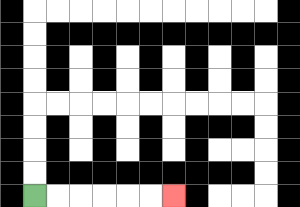{'start': '[1, 8]', 'end': '[7, 8]', 'path_directions': 'R,R,R,R,R,R', 'path_coordinates': '[[1, 8], [2, 8], [3, 8], [4, 8], [5, 8], [6, 8], [7, 8]]'}